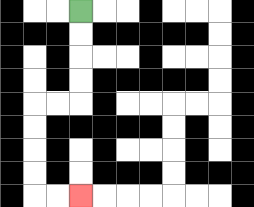{'start': '[3, 0]', 'end': '[3, 8]', 'path_directions': 'D,D,D,D,L,L,D,D,D,D,R,R', 'path_coordinates': '[[3, 0], [3, 1], [3, 2], [3, 3], [3, 4], [2, 4], [1, 4], [1, 5], [1, 6], [1, 7], [1, 8], [2, 8], [3, 8]]'}